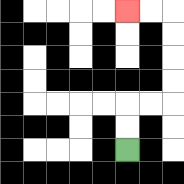{'start': '[5, 6]', 'end': '[5, 0]', 'path_directions': 'U,U,R,R,U,U,U,U,L,L', 'path_coordinates': '[[5, 6], [5, 5], [5, 4], [6, 4], [7, 4], [7, 3], [7, 2], [7, 1], [7, 0], [6, 0], [5, 0]]'}